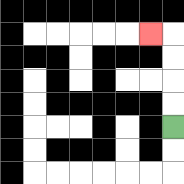{'start': '[7, 5]', 'end': '[6, 1]', 'path_directions': 'U,U,U,U,L', 'path_coordinates': '[[7, 5], [7, 4], [7, 3], [7, 2], [7, 1], [6, 1]]'}